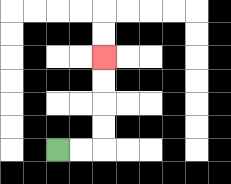{'start': '[2, 6]', 'end': '[4, 2]', 'path_directions': 'R,R,U,U,U,U', 'path_coordinates': '[[2, 6], [3, 6], [4, 6], [4, 5], [4, 4], [4, 3], [4, 2]]'}